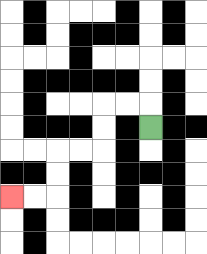{'start': '[6, 5]', 'end': '[0, 8]', 'path_directions': 'U,L,L,D,D,L,L,D,D,L,L', 'path_coordinates': '[[6, 5], [6, 4], [5, 4], [4, 4], [4, 5], [4, 6], [3, 6], [2, 6], [2, 7], [2, 8], [1, 8], [0, 8]]'}